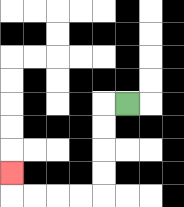{'start': '[5, 4]', 'end': '[0, 7]', 'path_directions': 'L,D,D,D,D,L,L,L,L,U', 'path_coordinates': '[[5, 4], [4, 4], [4, 5], [4, 6], [4, 7], [4, 8], [3, 8], [2, 8], [1, 8], [0, 8], [0, 7]]'}